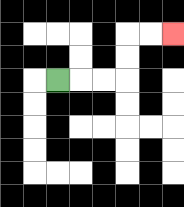{'start': '[2, 3]', 'end': '[7, 1]', 'path_directions': 'R,R,R,U,U,R,R', 'path_coordinates': '[[2, 3], [3, 3], [4, 3], [5, 3], [5, 2], [5, 1], [6, 1], [7, 1]]'}